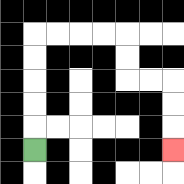{'start': '[1, 6]', 'end': '[7, 6]', 'path_directions': 'U,U,U,U,U,R,R,R,R,D,D,R,R,D,D,D', 'path_coordinates': '[[1, 6], [1, 5], [1, 4], [1, 3], [1, 2], [1, 1], [2, 1], [3, 1], [4, 1], [5, 1], [5, 2], [5, 3], [6, 3], [7, 3], [7, 4], [7, 5], [7, 6]]'}